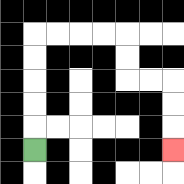{'start': '[1, 6]', 'end': '[7, 6]', 'path_directions': 'U,U,U,U,U,R,R,R,R,D,D,R,R,D,D,D', 'path_coordinates': '[[1, 6], [1, 5], [1, 4], [1, 3], [1, 2], [1, 1], [2, 1], [3, 1], [4, 1], [5, 1], [5, 2], [5, 3], [6, 3], [7, 3], [7, 4], [7, 5], [7, 6]]'}